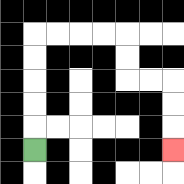{'start': '[1, 6]', 'end': '[7, 6]', 'path_directions': 'U,U,U,U,U,R,R,R,R,D,D,R,R,D,D,D', 'path_coordinates': '[[1, 6], [1, 5], [1, 4], [1, 3], [1, 2], [1, 1], [2, 1], [3, 1], [4, 1], [5, 1], [5, 2], [5, 3], [6, 3], [7, 3], [7, 4], [7, 5], [7, 6]]'}